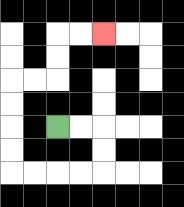{'start': '[2, 5]', 'end': '[4, 1]', 'path_directions': 'R,R,D,D,L,L,L,L,U,U,U,U,R,R,U,U,R,R', 'path_coordinates': '[[2, 5], [3, 5], [4, 5], [4, 6], [4, 7], [3, 7], [2, 7], [1, 7], [0, 7], [0, 6], [0, 5], [0, 4], [0, 3], [1, 3], [2, 3], [2, 2], [2, 1], [3, 1], [4, 1]]'}